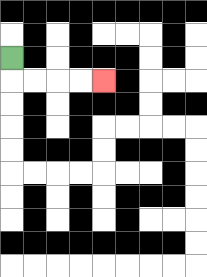{'start': '[0, 2]', 'end': '[4, 3]', 'path_directions': 'D,R,R,R,R', 'path_coordinates': '[[0, 2], [0, 3], [1, 3], [2, 3], [3, 3], [4, 3]]'}